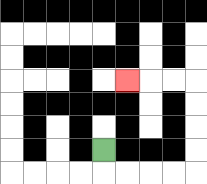{'start': '[4, 6]', 'end': '[5, 3]', 'path_directions': 'D,R,R,R,R,U,U,U,U,L,L,L', 'path_coordinates': '[[4, 6], [4, 7], [5, 7], [6, 7], [7, 7], [8, 7], [8, 6], [8, 5], [8, 4], [8, 3], [7, 3], [6, 3], [5, 3]]'}